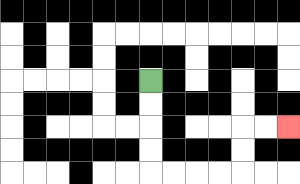{'start': '[6, 3]', 'end': '[12, 5]', 'path_directions': 'D,D,D,D,R,R,R,R,U,U,R,R', 'path_coordinates': '[[6, 3], [6, 4], [6, 5], [6, 6], [6, 7], [7, 7], [8, 7], [9, 7], [10, 7], [10, 6], [10, 5], [11, 5], [12, 5]]'}